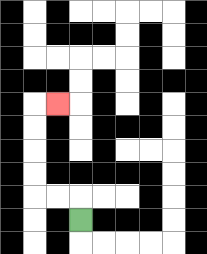{'start': '[3, 9]', 'end': '[2, 4]', 'path_directions': 'U,L,L,U,U,U,U,R', 'path_coordinates': '[[3, 9], [3, 8], [2, 8], [1, 8], [1, 7], [1, 6], [1, 5], [1, 4], [2, 4]]'}